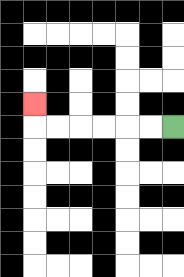{'start': '[7, 5]', 'end': '[1, 4]', 'path_directions': 'L,L,L,L,L,L,U', 'path_coordinates': '[[7, 5], [6, 5], [5, 5], [4, 5], [3, 5], [2, 5], [1, 5], [1, 4]]'}